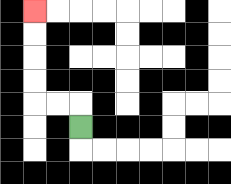{'start': '[3, 5]', 'end': '[1, 0]', 'path_directions': 'U,L,L,U,U,U,U', 'path_coordinates': '[[3, 5], [3, 4], [2, 4], [1, 4], [1, 3], [1, 2], [1, 1], [1, 0]]'}